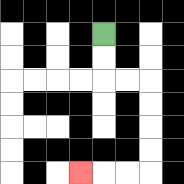{'start': '[4, 1]', 'end': '[3, 7]', 'path_directions': 'D,D,R,R,D,D,D,D,L,L,L', 'path_coordinates': '[[4, 1], [4, 2], [4, 3], [5, 3], [6, 3], [6, 4], [6, 5], [6, 6], [6, 7], [5, 7], [4, 7], [3, 7]]'}